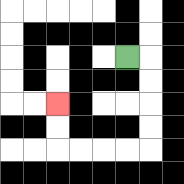{'start': '[5, 2]', 'end': '[2, 4]', 'path_directions': 'R,D,D,D,D,L,L,L,L,U,U', 'path_coordinates': '[[5, 2], [6, 2], [6, 3], [6, 4], [6, 5], [6, 6], [5, 6], [4, 6], [3, 6], [2, 6], [2, 5], [2, 4]]'}